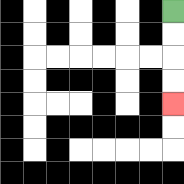{'start': '[7, 0]', 'end': '[7, 4]', 'path_directions': 'D,D,D,D', 'path_coordinates': '[[7, 0], [7, 1], [7, 2], [7, 3], [7, 4]]'}